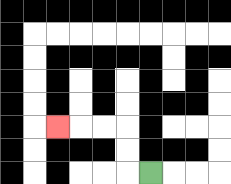{'start': '[6, 7]', 'end': '[2, 5]', 'path_directions': 'L,U,U,L,L,L', 'path_coordinates': '[[6, 7], [5, 7], [5, 6], [5, 5], [4, 5], [3, 5], [2, 5]]'}